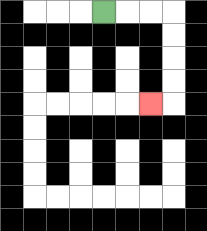{'start': '[4, 0]', 'end': '[6, 4]', 'path_directions': 'R,R,R,D,D,D,D,L', 'path_coordinates': '[[4, 0], [5, 0], [6, 0], [7, 0], [7, 1], [7, 2], [7, 3], [7, 4], [6, 4]]'}